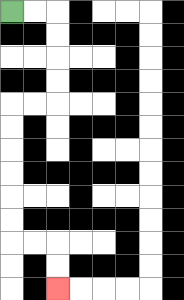{'start': '[0, 0]', 'end': '[2, 12]', 'path_directions': 'R,R,D,D,D,D,L,L,D,D,D,D,D,D,R,R,D,D', 'path_coordinates': '[[0, 0], [1, 0], [2, 0], [2, 1], [2, 2], [2, 3], [2, 4], [1, 4], [0, 4], [0, 5], [0, 6], [0, 7], [0, 8], [0, 9], [0, 10], [1, 10], [2, 10], [2, 11], [2, 12]]'}